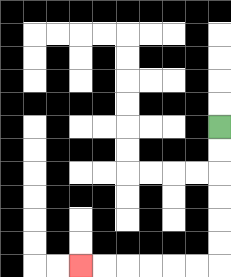{'start': '[9, 5]', 'end': '[3, 11]', 'path_directions': 'D,D,D,D,D,D,L,L,L,L,L,L', 'path_coordinates': '[[9, 5], [9, 6], [9, 7], [9, 8], [9, 9], [9, 10], [9, 11], [8, 11], [7, 11], [6, 11], [5, 11], [4, 11], [3, 11]]'}